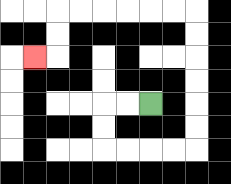{'start': '[6, 4]', 'end': '[1, 2]', 'path_directions': 'L,L,D,D,R,R,R,R,U,U,U,U,U,U,L,L,L,L,L,L,D,D,L', 'path_coordinates': '[[6, 4], [5, 4], [4, 4], [4, 5], [4, 6], [5, 6], [6, 6], [7, 6], [8, 6], [8, 5], [8, 4], [8, 3], [8, 2], [8, 1], [8, 0], [7, 0], [6, 0], [5, 0], [4, 0], [3, 0], [2, 0], [2, 1], [2, 2], [1, 2]]'}